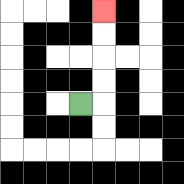{'start': '[3, 4]', 'end': '[4, 0]', 'path_directions': 'R,U,U,U,U', 'path_coordinates': '[[3, 4], [4, 4], [4, 3], [4, 2], [4, 1], [4, 0]]'}